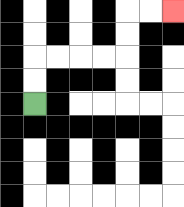{'start': '[1, 4]', 'end': '[7, 0]', 'path_directions': 'U,U,R,R,R,R,U,U,R,R', 'path_coordinates': '[[1, 4], [1, 3], [1, 2], [2, 2], [3, 2], [4, 2], [5, 2], [5, 1], [5, 0], [6, 0], [7, 0]]'}